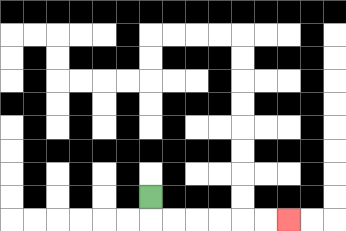{'start': '[6, 8]', 'end': '[12, 9]', 'path_directions': 'D,R,R,R,R,R,R', 'path_coordinates': '[[6, 8], [6, 9], [7, 9], [8, 9], [9, 9], [10, 9], [11, 9], [12, 9]]'}